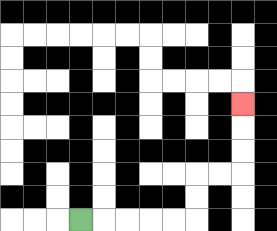{'start': '[3, 9]', 'end': '[10, 4]', 'path_directions': 'R,R,R,R,R,U,U,R,R,U,U,U', 'path_coordinates': '[[3, 9], [4, 9], [5, 9], [6, 9], [7, 9], [8, 9], [8, 8], [8, 7], [9, 7], [10, 7], [10, 6], [10, 5], [10, 4]]'}